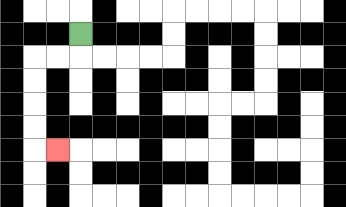{'start': '[3, 1]', 'end': '[2, 6]', 'path_directions': 'D,L,L,D,D,D,D,R', 'path_coordinates': '[[3, 1], [3, 2], [2, 2], [1, 2], [1, 3], [1, 4], [1, 5], [1, 6], [2, 6]]'}